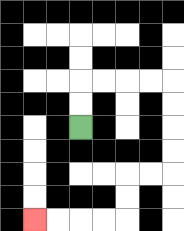{'start': '[3, 5]', 'end': '[1, 9]', 'path_directions': 'U,U,R,R,R,R,D,D,D,D,L,L,D,D,L,L,L,L', 'path_coordinates': '[[3, 5], [3, 4], [3, 3], [4, 3], [5, 3], [6, 3], [7, 3], [7, 4], [7, 5], [7, 6], [7, 7], [6, 7], [5, 7], [5, 8], [5, 9], [4, 9], [3, 9], [2, 9], [1, 9]]'}